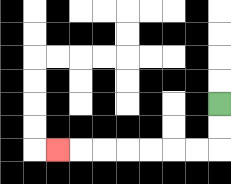{'start': '[9, 4]', 'end': '[2, 6]', 'path_directions': 'D,D,L,L,L,L,L,L,L', 'path_coordinates': '[[9, 4], [9, 5], [9, 6], [8, 6], [7, 6], [6, 6], [5, 6], [4, 6], [3, 6], [2, 6]]'}